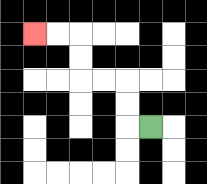{'start': '[6, 5]', 'end': '[1, 1]', 'path_directions': 'L,U,U,L,L,U,U,L,L', 'path_coordinates': '[[6, 5], [5, 5], [5, 4], [5, 3], [4, 3], [3, 3], [3, 2], [3, 1], [2, 1], [1, 1]]'}